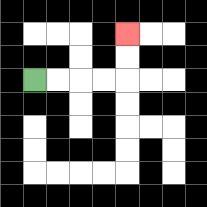{'start': '[1, 3]', 'end': '[5, 1]', 'path_directions': 'R,R,R,R,U,U', 'path_coordinates': '[[1, 3], [2, 3], [3, 3], [4, 3], [5, 3], [5, 2], [5, 1]]'}